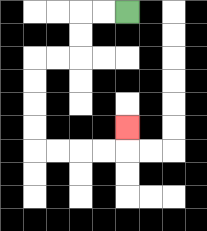{'start': '[5, 0]', 'end': '[5, 5]', 'path_directions': 'L,L,D,D,L,L,D,D,D,D,R,R,R,R,U', 'path_coordinates': '[[5, 0], [4, 0], [3, 0], [3, 1], [3, 2], [2, 2], [1, 2], [1, 3], [1, 4], [1, 5], [1, 6], [2, 6], [3, 6], [4, 6], [5, 6], [5, 5]]'}